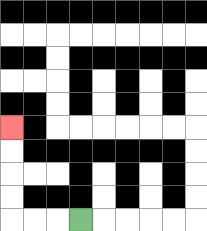{'start': '[3, 9]', 'end': '[0, 5]', 'path_directions': 'L,L,L,U,U,U,U', 'path_coordinates': '[[3, 9], [2, 9], [1, 9], [0, 9], [0, 8], [0, 7], [0, 6], [0, 5]]'}